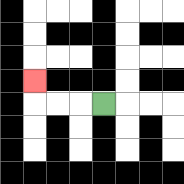{'start': '[4, 4]', 'end': '[1, 3]', 'path_directions': 'L,L,L,U', 'path_coordinates': '[[4, 4], [3, 4], [2, 4], [1, 4], [1, 3]]'}